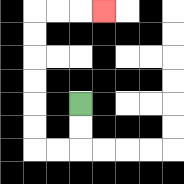{'start': '[3, 4]', 'end': '[4, 0]', 'path_directions': 'D,D,L,L,U,U,U,U,U,U,R,R,R', 'path_coordinates': '[[3, 4], [3, 5], [3, 6], [2, 6], [1, 6], [1, 5], [1, 4], [1, 3], [1, 2], [1, 1], [1, 0], [2, 0], [3, 0], [4, 0]]'}